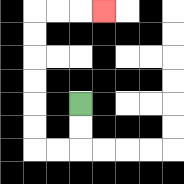{'start': '[3, 4]', 'end': '[4, 0]', 'path_directions': 'D,D,L,L,U,U,U,U,U,U,R,R,R', 'path_coordinates': '[[3, 4], [3, 5], [3, 6], [2, 6], [1, 6], [1, 5], [1, 4], [1, 3], [1, 2], [1, 1], [1, 0], [2, 0], [3, 0], [4, 0]]'}